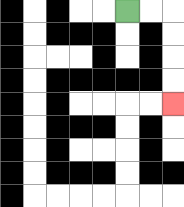{'start': '[5, 0]', 'end': '[7, 4]', 'path_directions': 'R,R,D,D,D,D', 'path_coordinates': '[[5, 0], [6, 0], [7, 0], [7, 1], [7, 2], [7, 3], [7, 4]]'}